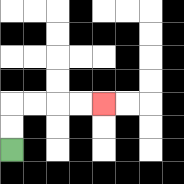{'start': '[0, 6]', 'end': '[4, 4]', 'path_directions': 'U,U,R,R,R,R', 'path_coordinates': '[[0, 6], [0, 5], [0, 4], [1, 4], [2, 4], [3, 4], [4, 4]]'}